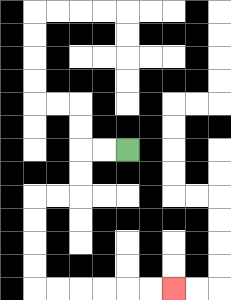{'start': '[5, 6]', 'end': '[7, 12]', 'path_directions': 'L,L,D,D,L,L,D,D,D,D,R,R,R,R,R,R', 'path_coordinates': '[[5, 6], [4, 6], [3, 6], [3, 7], [3, 8], [2, 8], [1, 8], [1, 9], [1, 10], [1, 11], [1, 12], [2, 12], [3, 12], [4, 12], [5, 12], [6, 12], [7, 12]]'}